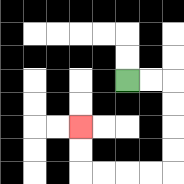{'start': '[5, 3]', 'end': '[3, 5]', 'path_directions': 'R,R,D,D,D,D,L,L,L,L,U,U', 'path_coordinates': '[[5, 3], [6, 3], [7, 3], [7, 4], [7, 5], [7, 6], [7, 7], [6, 7], [5, 7], [4, 7], [3, 7], [3, 6], [3, 5]]'}